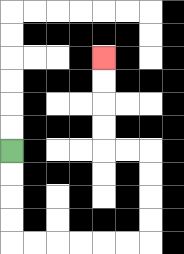{'start': '[0, 6]', 'end': '[4, 2]', 'path_directions': 'D,D,D,D,R,R,R,R,R,R,U,U,U,U,L,L,U,U,U,U', 'path_coordinates': '[[0, 6], [0, 7], [0, 8], [0, 9], [0, 10], [1, 10], [2, 10], [3, 10], [4, 10], [5, 10], [6, 10], [6, 9], [6, 8], [6, 7], [6, 6], [5, 6], [4, 6], [4, 5], [4, 4], [4, 3], [4, 2]]'}